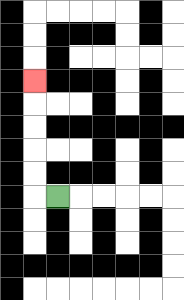{'start': '[2, 8]', 'end': '[1, 3]', 'path_directions': 'L,U,U,U,U,U', 'path_coordinates': '[[2, 8], [1, 8], [1, 7], [1, 6], [1, 5], [1, 4], [1, 3]]'}